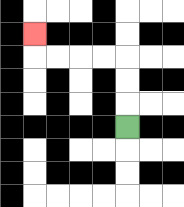{'start': '[5, 5]', 'end': '[1, 1]', 'path_directions': 'U,U,U,L,L,L,L,U', 'path_coordinates': '[[5, 5], [5, 4], [5, 3], [5, 2], [4, 2], [3, 2], [2, 2], [1, 2], [1, 1]]'}